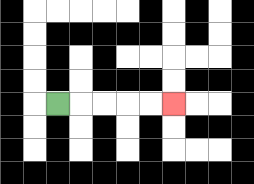{'start': '[2, 4]', 'end': '[7, 4]', 'path_directions': 'R,R,R,R,R', 'path_coordinates': '[[2, 4], [3, 4], [4, 4], [5, 4], [6, 4], [7, 4]]'}